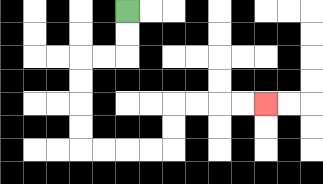{'start': '[5, 0]', 'end': '[11, 4]', 'path_directions': 'D,D,L,L,D,D,D,D,R,R,R,R,U,U,R,R,R,R', 'path_coordinates': '[[5, 0], [5, 1], [5, 2], [4, 2], [3, 2], [3, 3], [3, 4], [3, 5], [3, 6], [4, 6], [5, 6], [6, 6], [7, 6], [7, 5], [7, 4], [8, 4], [9, 4], [10, 4], [11, 4]]'}